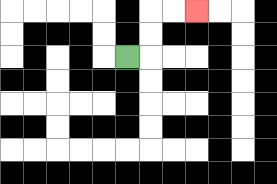{'start': '[5, 2]', 'end': '[8, 0]', 'path_directions': 'R,U,U,R,R', 'path_coordinates': '[[5, 2], [6, 2], [6, 1], [6, 0], [7, 0], [8, 0]]'}